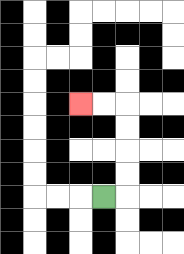{'start': '[4, 8]', 'end': '[3, 4]', 'path_directions': 'R,U,U,U,U,L,L', 'path_coordinates': '[[4, 8], [5, 8], [5, 7], [5, 6], [5, 5], [5, 4], [4, 4], [3, 4]]'}